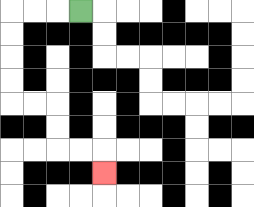{'start': '[3, 0]', 'end': '[4, 7]', 'path_directions': 'L,L,L,D,D,D,D,R,R,D,D,R,R,D', 'path_coordinates': '[[3, 0], [2, 0], [1, 0], [0, 0], [0, 1], [0, 2], [0, 3], [0, 4], [1, 4], [2, 4], [2, 5], [2, 6], [3, 6], [4, 6], [4, 7]]'}